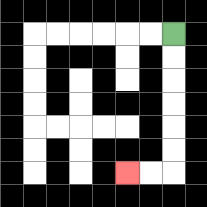{'start': '[7, 1]', 'end': '[5, 7]', 'path_directions': 'D,D,D,D,D,D,L,L', 'path_coordinates': '[[7, 1], [7, 2], [7, 3], [7, 4], [7, 5], [7, 6], [7, 7], [6, 7], [5, 7]]'}